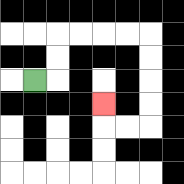{'start': '[1, 3]', 'end': '[4, 4]', 'path_directions': 'R,U,U,R,R,R,R,D,D,D,D,L,L,U', 'path_coordinates': '[[1, 3], [2, 3], [2, 2], [2, 1], [3, 1], [4, 1], [5, 1], [6, 1], [6, 2], [6, 3], [6, 4], [6, 5], [5, 5], [4, 5], [4, 4]]'}